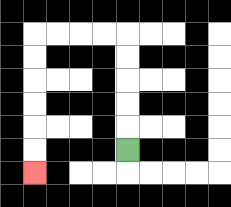{'start': '[5, 6]', 'end': '[1, 7]', 'path_directions': 'U,U,U,U,U,L,L,L,L,D,D,D,D,D,D', 'path_coordinates': '[[5, 6], [5, 5], [5, 4], [5, 3], [5, 2], [5, 1], [4, 1], [3, 1], [2, 1], [1, 1], [1, 2], [1, 3], [1, 4], [1, 5], [1, 6], [1, 7]]'}